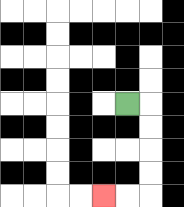{'start': '[5, 4]', 'end': '[4, 8]', 'path_directions': 'R,D,D,D,D,L,L', 'path_coordinates': '[[5, 4], [6, 4], [6, 5], [6, 6], [6, 7], [6, 8], [5, 8], [4, 8]]'}